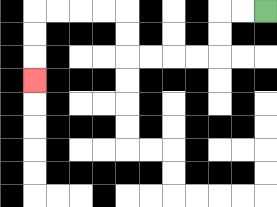{'start': '[11, 0]', 'end': '[1, 3]', 'path_directions': 'L,L,D,D,L,L,L,L,U,U,L,L,L,L,D,D,D', 'path_coordinates': '[[11, 0], [10, 0], [9, 0], [9, 1], [9, 2], [8, 2], [7, 2], [6, 2], [5, 2], [5, 1], [5, 0], [4, 0], [3, 0], [2, 0], [1, 0], [1, 1], [1, 2], [1, 3]]'}